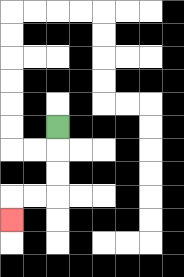{'start': '[2, 5]', 'end': '[0, 9]', 'path_directions': 'D,D,D,L,L,D', 'path_coordinates': '[[2, 5], [2, 6], [2, 7], [2, 8], [1, 8], [0, 8], [0, 9]]'}